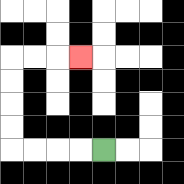{'start': '[4, 6]', 'end': '[3, 2]', 'path_directions': 'L,L,L,L,U,U,U,U,R,R,R', 'path_coordinates': '[[4, 6], [3, 6], [2, 6], [1, 6], [0, 6], [0, 5], [0, 4], [0, 3], [0, 2], [1, 2], [2, 2], [3, 2]]'}